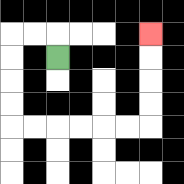{'start': '[2, 2]', 'end': '[6, 1]', 'path_directions': 'U,L,L,D,D,D,D,R,R,R,R,R,R,U,U,U,U', 'path_coordinates': '[[2, 2], [2, 1], [1, 1], [0, 1], [0, 2], [0, 3], [0, 4], [0, 5], [1, 5], [2, 5], [3, 5], [4, 5], [5, 5], [6, 5], [6, 4], [6, 3], [6, 2], [6, 1]]'}